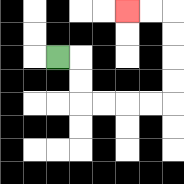{'start': '[2, 2]', 'end': '[5, 0]', 'path_directions': 'R,D,D,R,R,R,R,U,U,U,U,L,L', 'path_coordinates': '[[2, 2], [3, 2], [3, 3], [3, 4], [4, 4], [5, 4], [6, 4], [7, 4], [7, 3], [7, 2], [7, 1], [7, 0], [6, 0], [5, 0]]'}